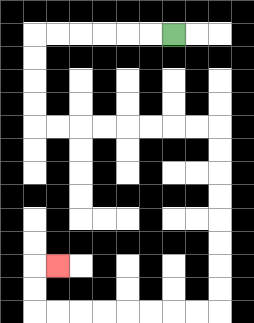{'start': '[7, 1]', 'end': '[2, 11]', 'path_directions': 'L,L,L,L,L,L,D,D,D,D,R,R,R,R,R,R,R,R,D,D,D,D,D,D,D,D,L,L,L,L,L,L,L,L,U,U,R', 'path_coordinates': '[[7, 1], [6, 1], [5, 1], [4, 1], [3, 1], [2, 1], [1, 1], [1, 2], [1, 3], [1, 4], [1, 5], [2, 5], [3, 5], [4, 5], [5, 5], [6, 5], [7, 5], [8, 5], [9, 5], [9, 6], [9, 7], [9, 8], [9, 9], [9, 10], [9, 11], [9, 12], [9, 13], [8, 13], [7, 13], [6, 13], [5, 13], [4, 13], [3, 13], [2, 13], [1, 13], [1, 12], [1, 11], [2, 11]]'}